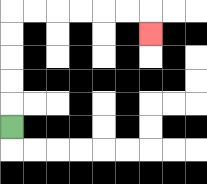{'start': '[0, 5]', 'end': '[6, 1]', 'path_directions': 'U,U,U,U,U,R,R,R,R,R,R,D', 'path_coordinates': '[[0, 5], [0, 4], [0, 3], [0, 2], [0, 1], [0, 0], [1, 0], [2, 0], [3, 0], [4, 0], [5, 0], [6, 0], [6, 1]]'}